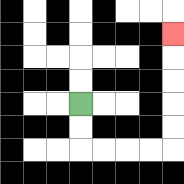{'start': '[3, 4]', 'end': '[7, 1]', 'path_directions': 'D,D,R,R,R,R,U,U,U,U,U', 'path_coordinates': '[[3, 4], [3, 5], [3, 6], [4, 6], [5, 6], [6, 6], [7, 6], [7, 5], [7, 4], [7, 3], [7, 2], [7, 1]]'}